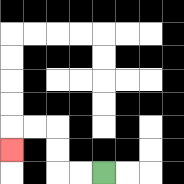{'start': '[4, 7]', 'end': '[0, 6]', 'path_directions': 'L,L,U,U,L,L,D', 'path_coordinates': '[[4, 7], [3, 7], [2, 7], [2, 6], [2, 5], [1, 5], [0, 5], [0, 6]]'}